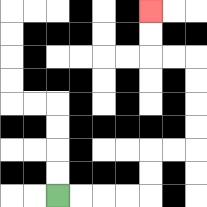{'start': '[2, 8]', 'end': '[6, 0]', 'path_directions': 'R,R,R,R,U,U,R,R,U,U,U,U,L,L,U,U', 'path_coordinates': '[[2, 8], [3, 8], [4, 8], [5, 8], [6, 8], [6, 7], [6, 6], [7, 6], [8, 6], [8, 5], [8, 4], [8, 3], [8, 2], [7, 2], [6, 2], [6, 1], [6, 0]]'}